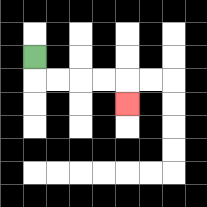{'start': '[1, 2]', 'end': '[5, 4]', 'path_directions': 'D,R,R,R,R,D', 'path_coordinates': '[[1, 2], [1, 3], [2, 3], [3, 3], [4, 3], [5, 3], [5, 4]]'}